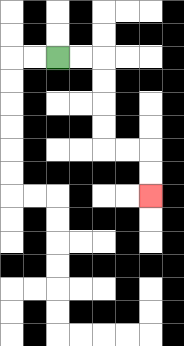{'start': '[2, 2]', 'end': '[6, 8]', 'path_directions': 'R,R,D,D,D,D,R,R,D,D', 'path_coordinates': '[[2, 2], [3, 2], [4, 2], [4, 3], [4, 4], [4, 5], [4, 6], [5, 6], [6, 6], [6, 7], [6, 8]]'}